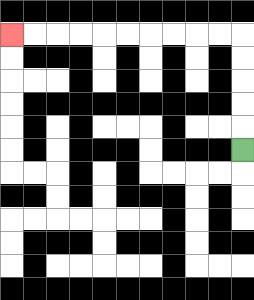{'start': '[10, 6]', 'end': '[0, 1]', 'path_directions': 'U,U,U,U,U,L,L,L,L,L,L,L,L,L,L', 'path_coordinates': '[[10, 6], [10, 5], [10, 4], [10, 3], [10, 2], [10, 1], [9, 1], [8, 1], [7, 1], [6, 1], [5, 1], [4, 1], [3, 1], [2, 1], [1, 1], [0, 1]]'}